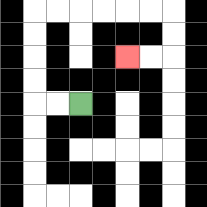{'start': '[3, 4]', 'end': '[5, 2]', 'path_directions': 'L,L,U,U,U,U,R,R,R,R,R,R,D,D,L,L', 'path_coordinates': '[[3, 4], [2, 4], [1, 4], [1, 3], [1, 2], [1, 1], [1, 0], [2, 0], [3, 0], [4, 0], [5, 0], [6, 0], [7, 0], [7, 1], [7, 2], [6, 2], [5, 2]]'}